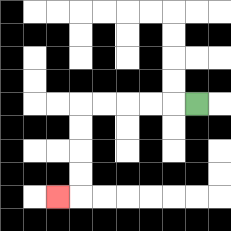{'start': '[8, 4]', 'end': '[2, 8]', 'path_directions': 'L,L,L,L,L,D,D,D,D,L', 'path_coordinates': '[[8, 4], [7, 4], [6, 4], [5, 4], [4, 4], [3, 4], [3, 5], [3, 6], [3, 7], [3, 8], [2, 8]]'}